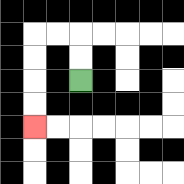{'start': '[3, 3]', 'end': '[1, 5]', 'path_directions': 'U,U,L,L,D,D,D,D', 'path_coordinates': '[[3, 3], [3, 2], [3, 1], [2, 1], [1, 1], [1, 2], [1, 3], [1, 4], [1, 5]]'}